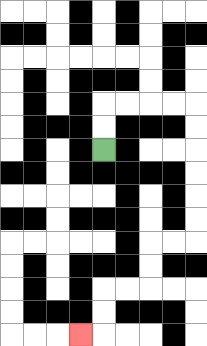{'start': '[4, 6]', 'end': '[3, 14]', 'path_directions': 'U,U,R,R,R,R,D,D,D,D,D,D,L,L,D,D,L,L,D,D,L', 'path_coordinates': '[[4, 6], [4, 5], [4, 4], [5, 4], [6, 4], [7, 4], [8, 4], [8, 5], [8, 6], [8, 7], [8, 8], [8, 9], [8, 10], [7, 10], [6, 10], [6, 11], [6, 12], [5, 12], [4, 12], [4, 13], [4, 14], [3, 14]]'}